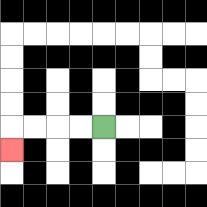{'start': '[4, 5]', 'end': '[0, 6]', 'path_directions': 'L,L,L,L,D', 'path_coordinates': '[[4, 5], [3, 5], [2, 5], [1, 5], [0, 5], [0, 6]]'}